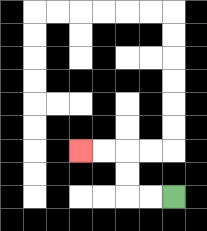{'start': '[7, 8]', 'end': '[3, 6]', 'path_directions': 'L,L,U,U,L,L', 'path_coordinates': '[[7, 8], [6, 8], [5, 8], [5, 7], [5, 6], [4, 6], [3, 6]]'}